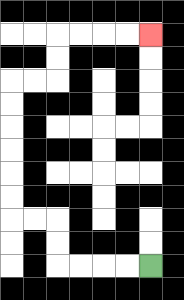{'start': '[6, 11]', 'end': '[6, 1]', 'path_directions': 'L,L,L,L,U,U,L,L,U,U,U,U,U,U,R,R,U,U,R,R,R,R', 'path_coordinates': '[[6, 11], [5, 11], [4, 11], [3, 11], [2, 11], [2, 10], [2, 9], [1, 9], [0, 9], [0, 8], [0, 7], [0, 6], [0, 5], [0, 4], [0, 3], [1, 3], [2, 3], [2, 2], [2, 1], [3, 1], [4, 1], [5, 1], [6, 1]]'}